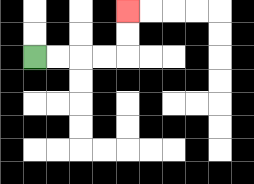{'start': '[1, 2]', 'end': '[5, 0]', 'path_directions': 'R,R,R,R,U,U', 'path_coordinates': '[[1, 2], [2, 2], [3, 2], [4, 2], [5, 2], [5, 1], [5, 0]]'}